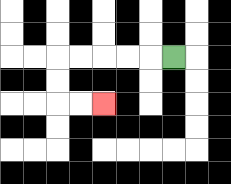{'start': '[7, 2]', 'end': '[4, 4]', 'path_directions': 'L,L,L,L,L,D,D,R,R', 'path_coordinates': '[[7, 2], [6, 2], [5, 2], [4, 2], [3, 2], [2, 2], [2, 3], [2, 4], [3, 4], [4, 4]]'}